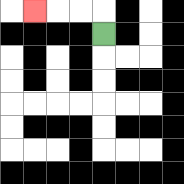{'start': '[4, 1]', 'end': '[1, 0]', 'path_directions': 'U,L,L,L', 'path_coordinates': '[[4, 1], [4, 0], [3, 0], [2, 0], [1, 0]]'}